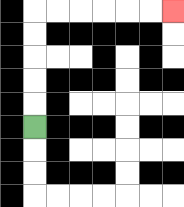{'start': '[1, 5]', 'end': '[7, 0]', 'path_directions': 'U,U,U,U,U,R,R,R,R,R,R', 'path_coordinates': '[[1, 5], [1, 4], [1, 3], [1, 2], [1, 1], [1, 0], [2, 0], [3, 0], [4, 0], [5, 0], [6, 0], [7, 0]]'}